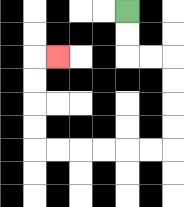{'start': '[5, 0]', 'end': '[2, 2]', 'path_directions': 'D,D,R,R,D,D,D,D,L,L,L,L,L,L,U,U,U,U,R', 'path_coordinates': '[[5, 0], [5, 1], [5, 2], [6, 2], [7, 2], [7, 3], [7, 4], [7, 5], [7, 6], [6, 6], [5, 6], [4, 6], [3, 6], [2, 6], [1, 6], [1, 5], [1, 4], [1, 3], [1, 2], [2, 2]]'}